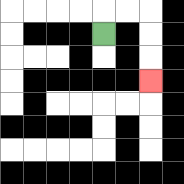{'start': '[4, 1]', 'end': '[6, 3]', 'path_directions': 'U,R,R,D,D,D', 'path_coordinates': '[[4, 1], [4, 0], [5, 0], [6, 0], [6, 1], [6, 2], [6, 3]]'}